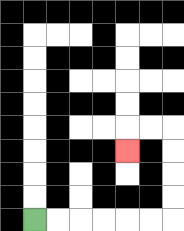{'start': '[1, 9]', 'end': '[5, 6]', 'path_directions': 'R,R,R,R,R,R,U,U,U,U,L,L,D', 'path_coordinates': '[[1, 9], [2, 9], [3, 9], [4, 9], [5, 9], [6, 9], [7, 9], [7, 8], [7, 7], [7, 6], [7, 5], [6, 5], [5, 5], [5, 6]]'}